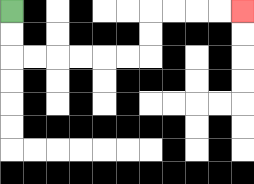{'start': '[0, 0]', 'end': '[10, 0]', 'path_directions': 'D,D,R,R,R,R,R,R,U,U,R,R,R,R', 'path_coordinates': '[[0, 0], [0, 1], [0, 2], [1, 2], [2, 2], [3, 2], [4, 2], [5, 2], [6, 2], [6, 1], [6, 0], [7, 0], [8, 0], [9, 0], [10, 0]]'}